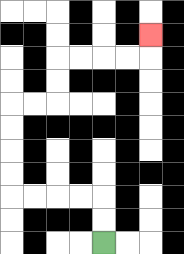{'start': '[4, 10]', 'end': '[6, 1]', 'path_directions': 'U,U,L,L,L,L,U,U,U,U,R,R,U,U,R,R,R,R,U', 'path_coordinates': '[[4, 10], [4, 9], [4, 8], [3, 8], [2, 8], [1, 8], [0, 8], [0, 7], [0, 6], [0, 5], [0, 4], [1, 4], [2, 4], [2, 3], [2, 2], [3, 2], [4, 2], [5, 2], [6, 2], [6, 1]]'}